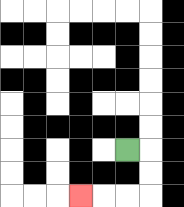{'start': '[5, 6]', 'end': '[3, 8]', 'path_directions': 'R,D,D,L,L,L', 'path_coordinates': '[[5, 6], [6, 6], [6, 7], [6, 8], [5, 8], [4, 8], [3, 8]]'}